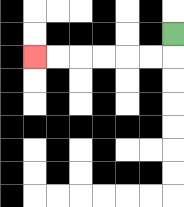{'start': '[7, 1]', 'end': '[1, 2]', 'path_directions': 'D,L,L,L,L,L,L', 'path_coordinates': '[[7, 1], [7, 2], [6, 2], [5, 2], [4, 2], [3, 2], [2, 2], [1, 2]]'}